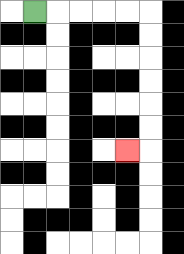{'start': '[1, 0]', 'end': '[5, 6]', 'path_directions': 'R,R,R,R,R,D,D,D,D,D,D,L', 'path_coordinates': '[[1, 0], [2, 0], [3, 0], [4, 0], [5, 0], [6, 0], [6, 1], [6, 2], [6, 3], [6, 4], [6, 5], [6, 6], [5, 6]]'}